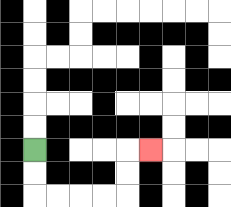{'start': '[1, 6]', 'end': '[6, 6]', 'path_directions': 'D,D,R,R,R,R,U,U,R', 'path_coordinates': '[[1, 6], [1, 7], [1, 8], [2, 8], [3, 8], [4, 8], [5, 8], [5, 7], [5, 6], [6, 6]]'}